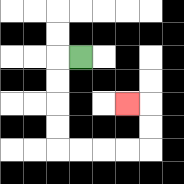{'start': '[3, 2]', 'end': '[5, 4]', 'path_directions': 'L,D,D,D,D,R,R,R,R,U,U,L', 'path_coordinates': '[[3, 2], [2, 2], [2, 3], [2, 4], [2, 5], [2, 6], [3, 6], [4, 6], [5, 6], [6, 6], [6, 5], [6, 4], [5, 4]]'}